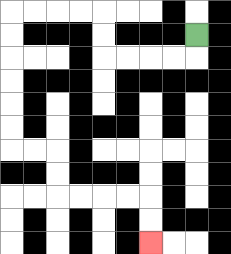{'start': '[8, 1]', 'end': '[6, 10]', 'path_directions': 'D,L,L,L,L,U,U,L,L,L,L,D,D,D,D,D,D,R,R,D,D,R,R,R,R,D,D', 'path_coordinates': '[[8, 1], [8, 2], [7, 2], [6, 2], [5, 2], [4, 2], [4, 1], [4, 0], [3, 0], [2, 0], [1, 0], [0, 0], [0, 1], [0, 2], [0, 3], [0, 4], [0, 5], [0, 6], [1, 6], [2, 6], [2, 7], [2, 8], [3, 8], [4, 8], [5, 8], [6, 8], [6, 9], [6, 10]]'}